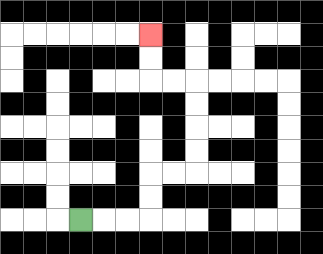{'start': '[3, 9]', 'end': '[6, 1]', 'path_directions': 'R,R,R,U,U,R,R,U,U,U,U,L,L,U,U', 'path_coordinates': '[[3, 9], [4, 9], [5, 9], [6, 9], [6, 8], [6, 7], [7, 7], [8, 7], [8, 6], [8, 5], [8, 4], [8, 3], [7, 3], [6, 3], [6, 2], [6, 1]]'}